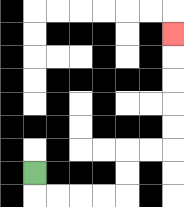{'start': '[1, 7]', 'end': '[7, 1]', 'path_directions': 'D,R,R,R,R,U,U,R,R,U,U,U,U,U', 'path_coordinates': '[[1, 7], [1, 8], [2, 8], [3, 8], [4, 8], [5, 8], [5, 7], [5, 6], [6, 6], [7, 6], [7, 5], [7, 4], [7, 3], [7, 2], [7, 1]]'}